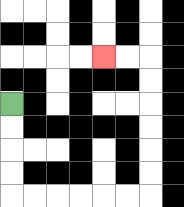{'start': '[0, 4]', 'end': '[4, 2]', 'path_directions': 'D,D,D,D,R,R,R,R,R,R,U,U,U,U,U,U,L,L', 'path_coordinates': '[[0, 4], [0, 5], [0, 6], [0, 7], [0, 8], [1, 8], [2, 8], [3, 8], [4, 8], [5, 8], [6, 8], [6, 7], [6, 6], [6, 5], [6, 4], [6, 3], [6, 2], [5, 2], [4, 2]]'}